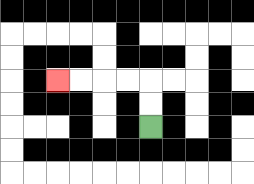{'start': '[6, 5]', 'end': '[2, 3]', 'path_directions': 'U,U,L,L,L,L', 'path_coordinates': '[[6, 5], [6, 4], [6, 3], [5, 3], [4, 3], [3, 3], [2, 3]]'}